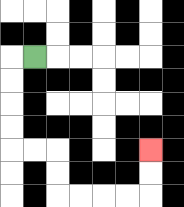{'start': '[1, 2]', 'end': '[6, 6]', 'path_directions': 'L,D,D,D,D,R,R,D,D,R,R,R,R,U,U', 'path_coordinates': '[[1, 2], [0, 2], [0, 3], [0, 4], [0, 5], [0, 6], [1, 6], [2, 6], [2, 7], [2, 8], [3, 8], [4, 8], [5, 8], [6, 8], [6, 7], [6, 6]]'}